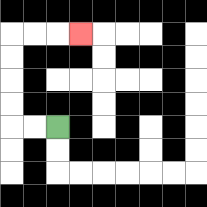{'start': '[2, 5]', 'end': '[3, 1]', 'path_directions': 'L,L,U,U,U,U,R,R,R', 'path_coordinates': '[[2, 5], [1, 5], [0, 5], [0, 4], [0, 3], [0, 2], [0, 1], [1, 1], [2, 1], [3, 1]]'}